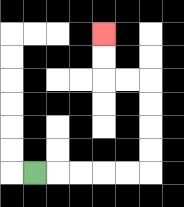{'start': '[1, 7]', 'end': '[4, 1]', 'path_directions': 'R,R,R,R,R,U,U,U,U,L,L,U,U', 'path_coordinates': '[[1, 7], [2, 7], [3, 7], [4, 7], [5, 7], [6, 7], [6, 6], [6, 5], [6, 4], [6, 3], [5, 3], [4, 3], [4, 2], [4, 1]]'}